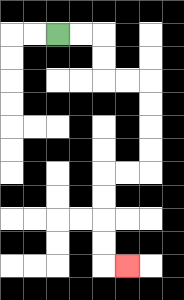{'start': '[2, 1]', 'end': '[5, 11]', 'path_directions': 'R,R,D,D,R,R,D,D,D,D,L,L,D,D,D,D,R', 'path_coordinates': '[[2, 1], [3, 1], [4, 1], [4, 2], [4, 3], [5, 3], [6, 3], [6, 4], [6, 5], [6, 6], [6, 7], [5, 7], [4, 7], [4, 8], [4, 9], [4, 10], [4, 11], [5, 11]]'}